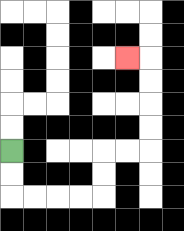{'start': '[0, 6]', 'end': '[5, 2]', 'path_directions': 'D,D,R,R,R,R,U,U,R,R,U,U,U,U,L', 'path_coordinates': '[[0, 6], [0, 7], [0, 8], [1, 8], [2, 8], [3, 8], [4, 8], [4, 7], [4, 6], [5, 6], [6, 6], [6, 5], [6, 4], [6, 3], [6, 2], [5, 2]]'}